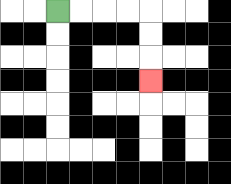{'start': '[2, 0]', 'end': '[6, 3]', 'path_directions': 'R,R,R,R,D,D,D', 'path_coordinates': '[[2, 0], [3, 0], [4, 0], [5, 0], [6, 0], [6, 1], [6, 2], [6, 3]]'}